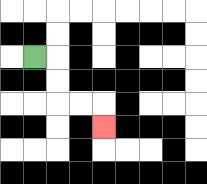{'start': '[1, 2]', 'end': '[4, 5]', 'path_directions': 'R,D,D,R,R,D', 'path_coordinates': '[[1, 2], [2, 2], [2, 3], [2, 4], [3, 4], [4, 4], [4, 5]]'}